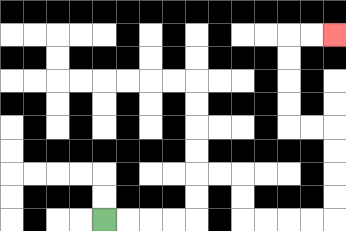{'start': '[4, 9]', 'end': '[14, 1]', 'path_directions': 'R,R,R,R,U,U,R,R,D,D,R,R,R,R,U,U,U,U,L,L,U,U,U,U,R,R', 'path_coordinates': '[[4, 9], [5, 9], [6, 9], [7, 9], [8, 9], [8, 8], [8, 7], [9, 7], [10, 7], [10, 8], [10, 9], [11, 9], [12, 9], [13, 9], [14, 9], [14, 8], [14, 7], [14, 6], [14, 5], [13, 5], [12, 5], [12, 4], [12, 3], [12, 2], [12, 1], [13, 1], [14, 1]]'}